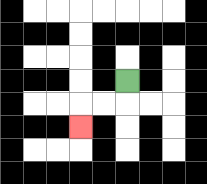{'start': '[5, 3]', 'end': '[3, 5]', 'path_directions': 'D,L,L,D', 'path_coordinates': '[[5, 3], [5, 4], [4, 4], [3, 4], [3, 5]]'}